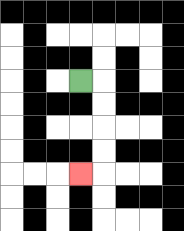{'start': '[3, 3]', 'end': '[3, 7]', 'path_directions': 'R,D,D,D,D,L', 'path_coordinates': '[[3, 3], [4, 3], [4, 4], [4, 5], [4, 6], [4, 7], [3, 7]]'}